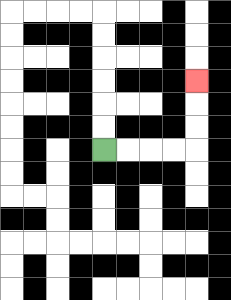{'start': '[4, 6]', 'end': '[8, 3]', 'path_directions': 'R,R,R,R,U,U,U', 'path_coordinates': '[[4, 6], [5, 6], [6, 6], [7, 6], [8, 6], [8, 5], [8, 4], [8, 3]]'}